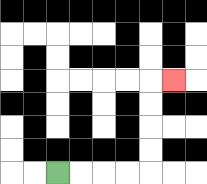{'start': '[2, 7]', 'end': '[7, 3]', 'path_directions': 'R,R,R,R,U,U,U,U,R', 'path_coordinates': '[[2, 7], [3, 7], [4, 7], [5, 7], [6, 7], [6, 6], [6, 5], [6, 4], [6, 3], [7, 3]]'}